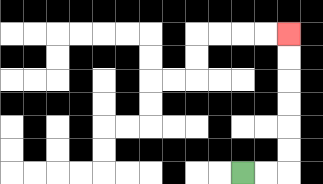{'start': '[10, 7]', 'end': '[12, 1]', 'path_directions': 'R,R,U,U,U,U,U,U', 'path_coordinates': '[[10, 7], [11, 7], [12, 7], [12, 6], [12, 5], [12, 4], [12, 3], [12, 2], [12, 1]]'}